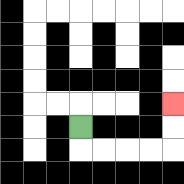{'start': '[3, 5]', 'end': '[7, 4]', 'path_directions': 'D,R,R,R,R,U,U', 'path_coordinates': '[[3, 5], [3, 6], [4, 6], [5, 6], [6, 6], [7, 6], [7, 5], [7, 4]]'}